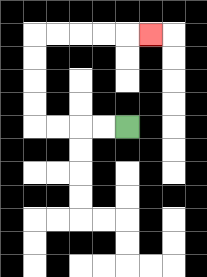{'start': '[5, 5]', 'end': '[6, 1]', 'path_directions': 'L,L,L,L,U,U,U,U,R,R,R,R,R', 'path_coordinates': '[[5, 5], [4, 5], [3, 5], [2, 5], [1, 5], [1, 4], [1, 3], [1, 2], [1, 1], [2, 1], [3, 1], [4, 1], [5, 1], [6, 1]]'}